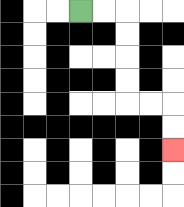{'start': '[3, 0]', 'end': '[7, 6]', 'path_directions': 'R,R,D,D,D,D,R,R,D,D', 'path_coordinates': '[[3, 0], [4, 0], [5, 0], [5, 1], [5, 2], [5, 3], [5, 4], [6, 4], [7, 4], [7, 5], [7, 6]]'}